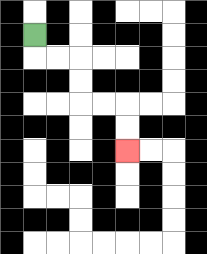{'start': '[1, 1]', 'end': '[5, 6]', 'path_directions': 'D,R,R,D,D,R,R,D,D', 'path_coordinates': '[[1, 1], [1, 2], [2, 2], [3, 2], [3, 3], [3, 4], [4, 4], [5, 4], [5, 5], [5, 6]]'}